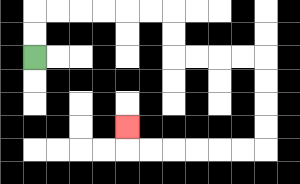{'start': '[1, 2]', 'end': '[5, 5]', 'path_directions': 'U,U,R,R,R,R,R,R,D,D,R,R,R,R,D,D,D,D,L,L,L,L,L,L,U', 'path_coordinates': '[[1, 2], [1, 1], [1, 0], [2, 0], [3, 0], [4, 0], [5, 0], [6, 0], [7, 0], [7, 1], [7, 2], [8, 2], [9, 2], [10, 2], [11, 2], [11, 3], [11, 4], [11, 5], [11, 6], [10, 6], [9, 6], [8, 6], [7, 6], [6, 6], [5, 6], [5, 5]]'}